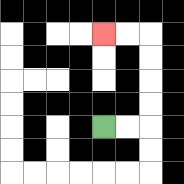{'start': '[4, 5]', 'end': '[4, 1]', 'path_directions': 'R,R,U,U,U,U,L,L', 'path_coordinates': '[[4, 5], [5, 5], [6, 5], [6, 4], [6, 3], [6, 2], [6, 1], [5, 1], [4, 1]]'}